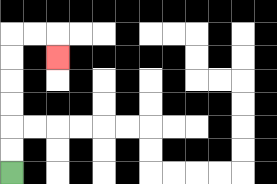{'start': '[0, 7]', 'end': '[2, 2]', 'path_directions': 'U,U,U,U,U,U,R,R,D', 'path_coordinates': '[[0, 7], [0, 6], [0, 5], [0, 4], [0, 3], [0, 2], [0, 1], [1, 1], [2, 1], [2, 2]]'}